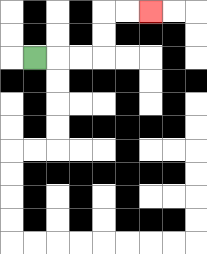{'start': '[1, 2]', 'end': '[6, 0]', 'path_directions': 'R,R,R,U,U,R,R', 'path_coordinates': '[[1, 2], [2, 2], [3, 2], [4, 2], [4, 1], [4, 0], [5, 0], [6, 0]]'}